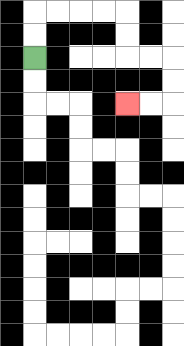{'start': '[1, 2]', 'end': '[5, 4]', 'path_directions': 'U,U,R,R,R,R,D,D,R,R,D,D,L,L', 'path_coordinates': '[[1, 2], [1, 1], [1, 0], [2, 0], [3, 0], [4, 0], [5, 0], [5, 1], [5, 2], [6, 2], [7, 2], [7, 3], [7, 4], [6, 4], [5, 4]]'}